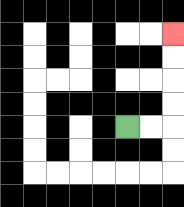{'start': '[5, 5]', 'end': '[7, 1]', 'path_directions': 'R,R,U,U,U,U', 'path_coordinates': '[[5, 5], [6, 5], [7, 5], [7, 4], [7, 3], [7, 2], [7, 1]]'}